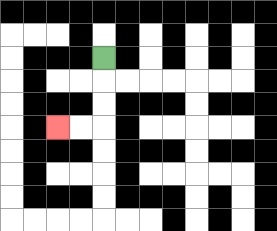{'start': '[4, 2]', 'end': '[2, 5]', 'path_directions': 'D,D,D,L,L', 'path_coordinates': '[[4, 2], [4, 3], [4, 4], [4, 5], [3, 5], [2, 5]]'}